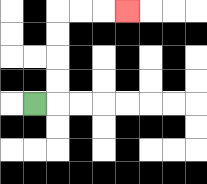{'start': '[1, 4]', 'end': '[5, 0]', 'path_directions': 'R,U,U,U,U,R,R,R', 'path_coordinates': '[[1, 4], [2, 4], [2, 3], [2, 2], [2, 1], [2, 0], [3, 0], [4, 0], [5, 0]]'}